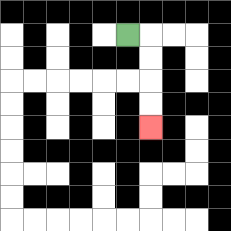{'start': '[5, 1]', 'end': '[6, 5]', 'path_directions': 'R,D,D,D,D', 'path_coordinates': '[[5, 1], [6, 1], [6, 2], [6, 3], [6, 4], [6, 5]]'}